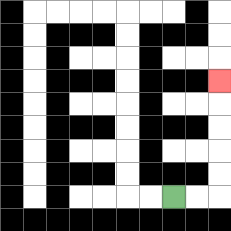{'start': '[7, 8]', 'end': '[9, 3]', 'path_directions': 'R,R,U,U,U,U,U', 'path_coordinates': '[[7, 8], [8, 8], [9, 8], [9, 7], [9, 6], [9, 5], [9, 4], [9, 3]]'}